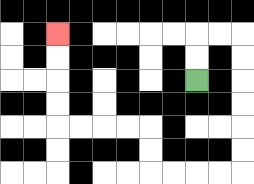{'start': '[8, 3]', 'end': '[2, 1]', 'path_directions': 'U,U,R,R,D,D,D,D,D,D,L,L,L,L,U,U,L,L,L,L,U,U,U,U', 'path_coordinates': '[[8, 3], [8, 2], [8, 1], [9, 1], [10, 1], [10, 2], [10, 3], [10, 4], [10, 5], [10, 6], [10, 7], [9, 7], [8, 7], [7, 7], [6, 7], [6, 6], [6, 5], [5, 5], [4, 5], [3, 5], [2, 5], [2, 4], [2, 3], [2, 2], [2, 1]]'}